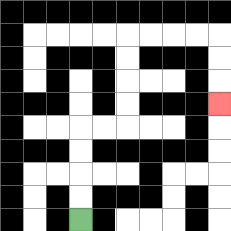{'start': '[3, 9]', 'end': '[9, 4]', 'path_directions': 'U,U,U,U,R,R,U,U,U,U,R,R,R,R,D,D,D', 'path_coordinates': '[[3, 9], [3, 8], [3, 7], [3, 6], [3, 5], [4, 5], [5, 5], [5, 4], [5, 3], [5, 2], [5, 1], [6, 1], [7, 1], [8, 1], [9, 1], [9, 2], [9, 3], [9, 4]]'}